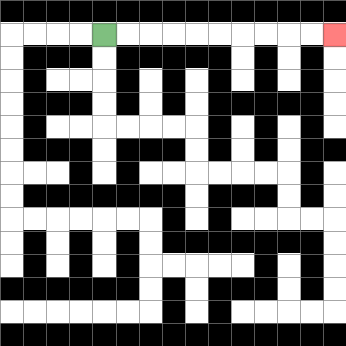{'start': '[4, 1]', 'end': '[14, 1]', 'path_directions': 'R,R,R,R,R,R,R,R,R,R', 'path_coordinates': '[[4, 1], [5, 1], [6, 1], [7, 1], [8, 1], [9, 1], [10, 1], [11, 1], [12, 1], [13, 1], [14, 1]]'}